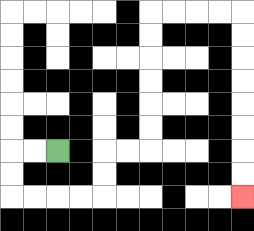{'start': '[2, 6]', 'end': '[10, 8]', 'path_directions': 'L,L,D,D,R,R,R,R,U,U,R,R,U,U,U,U,U,U,R,R,R,R,D,D,D,D,D,D,D,D', 'path_coordinates': '[[2, 6], [1, 6], [0, 6], [0, 7], [0, 8], [1, 8], [2, 8], [3, 8], [4, 8], [4, 7], [4, 6], [5, 6], [6, 6], [6, 5], [6, 4], [6, 3], [6, 2], [6, 1], [6, 0], [7, 0], [8, 0], [9, 0], [10, 0], [10, 1], [10, 2], [10, 3], [10, 4], [10, 5], [10, 6], [10, 7], [10, 8]]'}